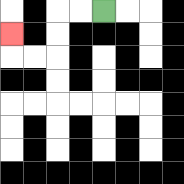{'start': '[4, 0]', 'end': '[0, 1]', 'path_directions': 'L,L,D,D,L,L,U', 'path_coordinates': '[[4, 0], [3, 0], [2, 0], [2, 1], [2, 2], [1, 2], [0, 2], [0, 1]]'}